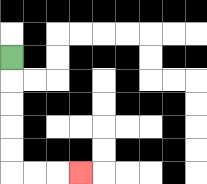{'start': '[0, 2]', 'end': '[3, 7]', 'path_directions': 'D,D,D,D,D,R,R,R', 'path_coordinates': '[[0, 2], [0, 3], [0, 4], [0, 5], [0, 6], [0, 7], [1, 7], [2, 7], [3, 7]]'}